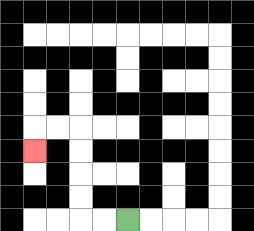{'start': '[5, 9]', 'end': '[1, 6]', 'path_directions': 'L,L,U,U,U,U,L,L,D', 'path_coordinates': '[[5, 9], [4, 9], [3, 9], [3, 8], [3, 7], [3, 6], [3, 5], [2, 5], [1, 5], [1, 6]]'}